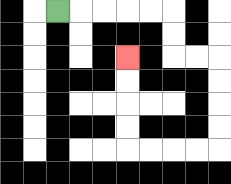{'start': '[2, 0]', 'end': '[5, 2]', 'path_directions': 'R,R,R,R,R,D,D,R,R,D,D,D,D,L,L,L,L,U,U,U,U', 'path_coordinates': '[[2, 0], [3, 0], [4, 0], [5, 0], [6, 0], [7, 0], [7, 1], [7, 2], [8, 2], [9, 2], [9, 3], [9, 4], [9, 5], [9, 6], [8, 6], [7, 6], [6, 6], [5, 6], [5, 5], [5, 4], [5, 3], [5, 2]]'}